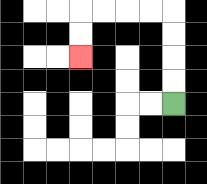{'start': '[7, 4]', 'end': '[3, 2]', 'path_directions': 'U,U,U,U,L,L,L,L,D,D', 'path_coordinates': '[[7, 4], [7, 3], [7, 2], [7, 1], [7, 0], [6, 0], [5, 0], [4, 0], [3, 0], [3, 1], [3, 2]]'}